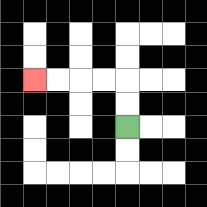{'start': '[5, 5]', 'end': '[1, 3]', 'path_directions': 'U,U,L,L,L,L', 'path_coordinates': '[[5, 5], [5, 4], [5, 3], [4, 3], [3, 3], [2, 3], [1, 3]]'}